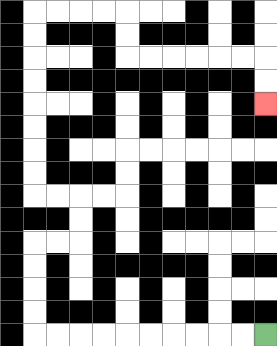{'start': '[11, 14]', 'end': '[11, 4]', 'path_directions': 'L,L,L,L,L,L,L,L,L,L,U,U,U,U,R,R,U,U,L,L,U,U,U,U,U,U,U,U,R,R,R,R,D,D,R,R,R,R,R,R,D,D', 'path_coordinates': '[[11, 14], [10, 14], [9, 14], [8, 14], [7, 14], [6, 14], [5, 14], [4, 14], [3, 14], [2, 14], [1, 14], [1, 13], [1, 12], [1, 11], [1, 10], [2, 10], [3, 10], [3, 9], [3, 8], [2, 8], [1, 8], [1, 7], [1, 6], [1, 5], [1, 4], [1, 3], [1, 2], [1, 1], [1, 0], [2, 0], [3, 0], [4, 0], [5, 0], [5, 1], [5, 2], [6, 2], [7, 2], [8, 2], [9, 2], [10, 2], [11, 2], [11, 3], [11, 4]]'}